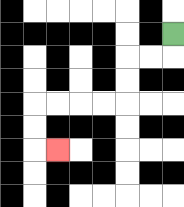{'start': '[7, 1]', 'end': '[2, 6]', 'path_directions': 'D,L,L,D,D,L,L,L,L,D,D,R', 'path_coordinates': '[[7, 1], [7, 2], [6, 2], [5, 2], [5, 3], [5, 4], [4, 4], [3, 4], [2, 4], [1, 4], [1, 5], [1, 6], [2, 6]]'}